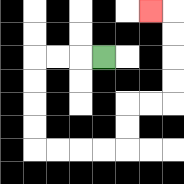{'start': '[4, 2]', 'end': '[6, 0]', 'path_directions': 'L,L,L,D,D,D,D,R,R,R,R,U,U,R,R,U,U,U,U,L', 'path_coordinates': '[[4, 2], [3, 2], [2, 2], [1, 2], [1, 3], [1, 4], [1, 5], [1, 6], [2, 6], [3, 6], [4, 6], [5, 6], [5, 5], [5, 4], [6, 4], [7, 4], [7, 3], [7, 2], [7, 1], [7, 0], [6, 0]]'}